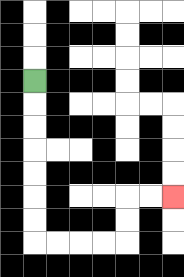{'start': '[1, 3]', 'end': '[7, 8]', 'path_directions': 'D,D,D,D,D,D,D,R,R,R,R,U,U,R,R', 'path_coordinates': '[[1, 3], [1, 4], [1, 5], [1, 6], [1, 7], [1, 8], [1, 9], [1, 10], [2, 10], [3, 10], [4, 10], [5, 10], [5, 9], [5, 8], [6, 8], [7, 8]]'}